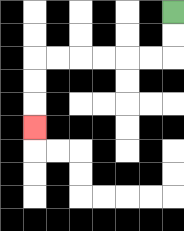{'start': '[7, 0]', 'end': '[1, 5]', 'path_directions': 'D,D,L,L,L,L,L,L,D,D,D', 'path_coordinates': '[[7, 0], [7, 1], [7, 2], [6, 2], [5, 2], [4, 2], [3, 2], [2, 2], [1, 2], [1, 3], [1, 4], [1, 5]]'}